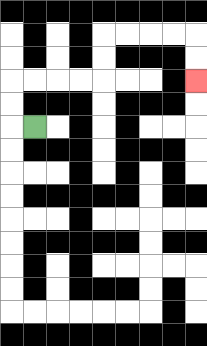{'start': '[1, 5]', 'end': '[8, 3]', 'path_directions': 'L,U,U,R,R,R,R,U,U,R,R,R,R,D,D', 'path_coordinates': '[[1, 5], [0, 5], [0, 4], [0, 3], [1, 3], [2, 3], [3, 3], [4, 3], [4, 2], [4, 1], [5, 1], [6, 1], [7, 1], [8, 1], [8, 2], [8, 3]]'}